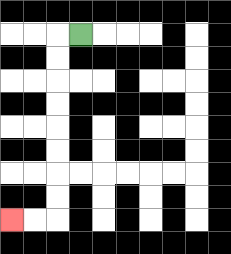{'start': '[3, 1]', 'end': '[0, 9]', 'path_directions': 'L,D,D,D,D,D,D,D,D,L,L', 'path_coordinates': '[[3, 1], [2, 1], [2, 2], [2, 3], [2, 4], [2, 5], [2, 6], [2, 7], [2, 8], [2, 9], [1, 9], [0, 9]]'}